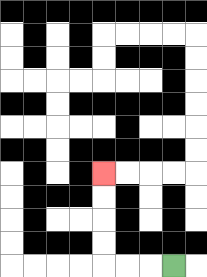{'start': '[7, 11]', 'end': '[4, 7]', 'path_directions': 'L,L,L,U,U,U,U', 'path_coordinates': '[[7, 11], [6, 11], [5, 11], [4, 11], [4, 10], [4, 9], [4, 8], [4, 7]]'}